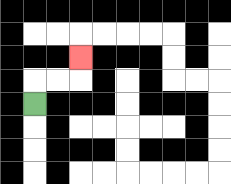{'start': '[1, 4]', 'end': '[3, 2]', 'path_directions': 'U,R,R,U', 'path_coordinates': '[[1, 4], [1, 3], [2, 3], [3, 3], [3, 2]]'}